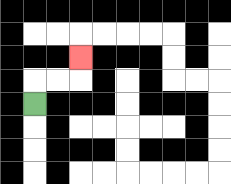{'start': '[1, 4]', 'end': '[3, 2]', 'path_directions': 'U,R,R,U', 'path_coordinates': '[[1, 4], [1, 3], [2, 3], [3, 3], [3, 2]]'}